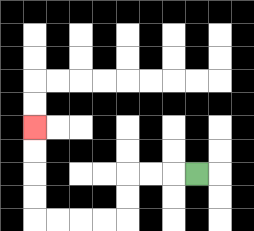{'start': '[8, 7]', 'end': '[1, 5]', 'path_directions': 'L,L,L,D,D,L,L,L,L,U,U,U,U', 'path_coordinates': '[[8, 7], [7, 7], [6, 7], [5, 7], [5, 8], [5, 9], [4, 9], [3, 9], [2, 9], [1, 9], [1, 8], [1, 7], [1, 6], [1, 5]]'}